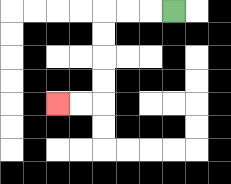{'start': '[7, 0]', 'end': '[2, 4]', 'path_directions': 'L,L,L,D,D,D,D,L,L', 'path_coordinates': '[[7, 0], [6, 0], [5, 0], [4, 0], [4, 1], [4, 2], [4, 3], [4, 4], [3, 4], [2, 4]]'}